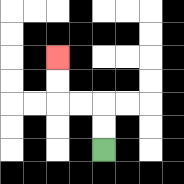{'start': '[4, 6]', 'end': '[2, 2]', 'path_directions': 'U,U,L,L,U,U', 'path_coordinates': '[[4, 6], [4, 5], [4, 4], [3, 4], [2, 4], [2, 3], [2, 2]]'}